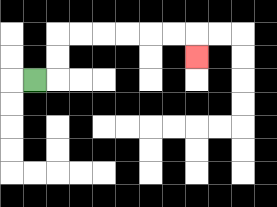{'start': '[1, 3]', 'end': '[8, 2]', 'path_directions': 'R,U,U,R,R,R,R,R,R,D', 'path_coordinates': '[[1, 3], [2, 3], [2, 2], [2, 1], [3, 1], [4, 1], [5, 1], [6, 1], [7, 1], [8, 1], [8, 2]]'}